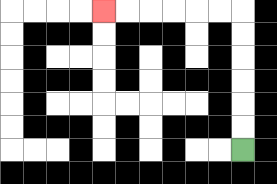{'start': '[10, 6]', 'end': '[4, 0]', 'path_directions': 'U,U,U,U,U,U,L,L,L,L,L,L', 'path_coordinates': '[[10, 6], [10, 5], [10, 4], [10, 3], [10, 2], [10, 1], [10, 0], [9, 0], [8, 0], [7, 0], [6, 0], [5, 0], [4, 0]]'}